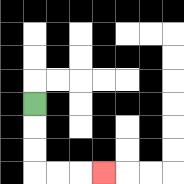{'start': '[1, 4]', 'end': '[4, 7]', 'path_directions': 'D,D,D,R,R,R', 'path_coordinates': '[[1, 4], [1, 5], [1, 6], [1, 7], [2, 7], [3, 7], [4, 7]]'}